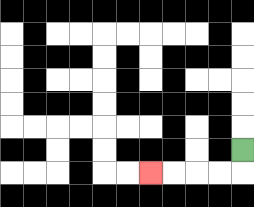{'start': '[10, 6]', 'end': '[6, 7]', 'path_directions': 'D,L,L,L,L', 'path_coordinates': '[[10, 6], [10, 7], [9, 7], [8, 7], [7, 7], [6, 7]]'}